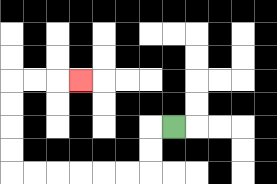{'start': '[7, 5]', 'end': '[3, 3]', 'path_directions': 'L,D,D,L,L,L,L,L,L,U,U,U,U,R,R,R', 'path_coordinates': '[[7, 5], [6, 5], [6, 6], [6, 7], [5, 7], [4, 7], [3, 7], [2, 7], [1, 7], [0, 7], [0, 6], [0, 5], [0, 4], [0, 3], [1, 3], [2, 3], [3, 3]]'}